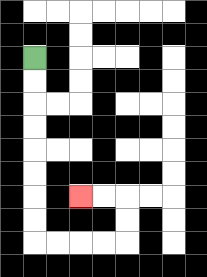{'start': '[1, 2]', 'end': '[3, 8]', 'path_directions': 'D,D,D,D,D,D,D,D,R,R,R,R,U,U,L,L', 'path_coordinates': '[[1, 2], [1, 3], [1, 4], [1, 5], [1, 6], [1, 7], [1, 8], [1, 9], [1, 10], [2, 10], [3, 10], [4, 10], [5, 10], [5, 9], [5, 8], [4, 8], [3, 8]]'}